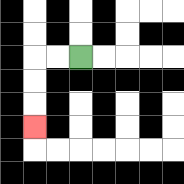{'start': '[3, 2]', 'end': '[1, 5]', 'path_directions': 'L,L,D,D,D', 'path_coordinates': '[[3, 2], [2, 2], [1, 2], [1, 3], [1, 4], [1, 5]]'}